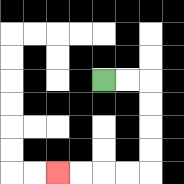{'start': '[4, 3]', 'end': '[2, 7]', 'path_directions': 'R,R,D,D,D,D,L,L,L,L', 'path_coordinates': '[[4, 3], [5, 3], [6, 3], [6, 4], [6, 5], [6, 6], [6, 7], [5, 7], [4, 7], [3, 7], [2, 7]]'}